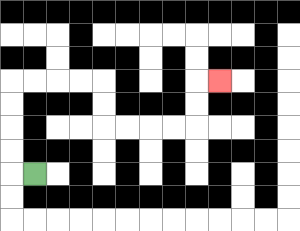{'start': '[1, 7]', 'end': '[9, 3]', 'path_directions': 'L,U,U,U,U,R,R,R,R,D,D,R,R,R,R,U,U,R', 'path_coordinates': '[[1, 7], [0, 7], [0, 6], [0, 5], [0, 4], [0, 3], [1, 3], [2, 3], [3, 3], [4, 3], [4, 4], [4, 5], [5, 5], [6, 5], [7, 5], [8, 5], [8, 4], [8, 3], [9, 3]]'}